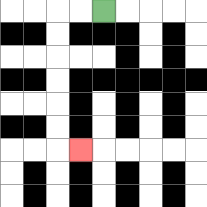{'start': '[4, 0]', 'end': '[3, 6]', 'path_directions': 'L,L,D,D,D,D,D,D,R', 'path_coordinates': '[[4, 0], [3, 0], [2, 0], [2, 1], [2, 2], [2, 3], [2, 4], [2, 5], [2, 6], [3, 6]]'}